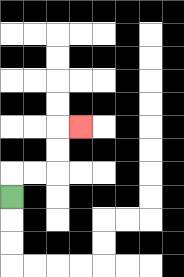{'start': '[0, 8]', 'end': '[3, 5]', 'path_directions': 'U,R,R,U,U,R', 'path_coordinates': '[[0, 8], [0, 7], [1, 7], [2, 7], [2, 6], [2, 5], [3, 5]]'}